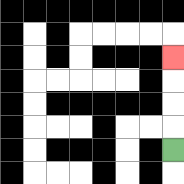{'start': '[7, 6]', 'end': '[7, 2]', 'path_directions': 'U,U,U,U', 'path_coordinates': '[[7, 6], [7, 5], [7, 4], [7, 3], [7, 2]]'}